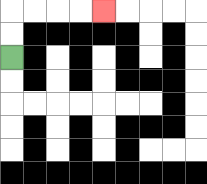{'start': '[0, 2]', 'end': '[4, 0]', 'path_directions': 'U,U,R,R,R,R', 'path_coordinates': '[[0, 2], [0, 1], [0, 0], [1, 0], [2, 0], [3, 0], [4, 0]]'}